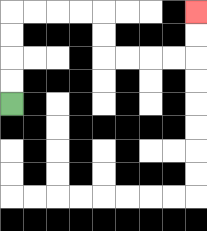{'start': '[0, 4]', 'end': '[8, 0]', 'path_directions': 'U,U,U,U,R,R,R,R,D,D,R,R,R,R,U,U', 'path_coordinates': '[[0, 4], [0, 3], [0, 2], [0, 1], [0, 0], [1, 0], [2, 0], [3, 0], [4, 0], [4, 1], [4, 2], [5, 2], [6, 2], [7, 2], [8, 2], [8, 1], [8, 0]]'}